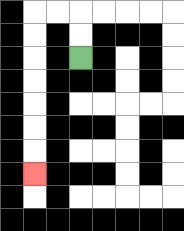{'start': '[3, 2]', 'end': '[1, 7]', 'path_directions': 'U,U,L,L,D,D,D,D,D,D,D', 'path_coordinates': '[[3, 2], [3, 1], [3, 0], [2, 0], [1, 0], [1, 1], [1, 2], [1, 3], [1, 4], [1, 5], [1, 6], [1, 7]]'}